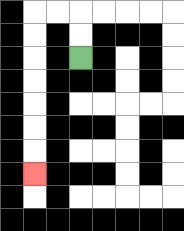{'start': '[3, 2]', 'end': '[1, 7]', 'path_directions': 'U,U,L,L,D,D,D,D,D,D,D', 'path_coordinates': '[[3, 2], [3, 1], [3, 0], [2, 0], [1, 0], [1, 1], [1, 2], [1, 3], [1, 4], [1, 5], [1, 6], [1, 7]]'}